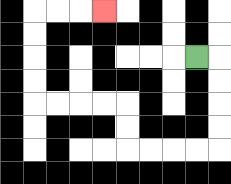{'start': '[8, 2]', 'end': '[4, 0]', 'path_directions': 'R,D,D,D,D,L,L,L,L,U,U,L,L,L,L,U,U,U,U,R,R,R', 'path_coordinates': '[[8, 2], [9, 2], [9, 3], [9, 4], [9, 5], [9, 6], [8, 6], [7, 6], [6, 6], [5, 6], [5, 5], [5, 4], [4, 4], [3, 4], [2, 4], [1, 4], [1, 3], [1, 2], [1, 1], [1, 0], [2, 0], [3, 0], [4, 0]]'}